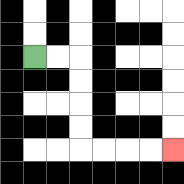{'start': '[1, 2]', 'end': '[7, 6]', 'path_directions': 'R,R,D,D,D,D,R,R,R,R', 'path_coordinates': '[[1, 2], [2, 2], [3, 2], [3, 3], [3, 4], [3, 5], [3, 6], [4, 6], [5, 6], [6, 6], [7, 6]]'}